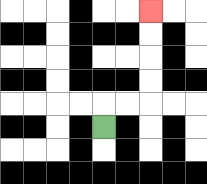{'start': '[4, 5]', 'end': '[6, 0]', 'path_directions': 'U,R,R,U,U,U,U', 'path_coordinates': '[[4, 5], [4, 4], [5, 4], [6, 4], [6, 3], [6, 2], [6, 1], [6, 0]]'}